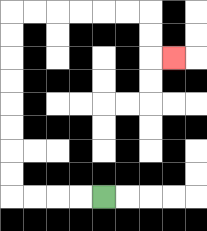{'start': '[4, 8]', 'end': '[7, 2]', 'path_directions': 'L,L,L,L,U,U,U,U,U,U,U,U,R,R,R,R,R,R,D,D,R', 'path_coordinates': '[[4, 8], [3, 8], [2, 8], [1, 8], [0, 8], [0, 7], [0, 6], [0, 5], [0, 4], [0, 3], [0, 2], [0, 1], [0, 0], [1, 0], [2, 0], [3, 0], [4, 0], [5, 0], [6, 0], [6, 1], [6, 2], [7, 2]]'}